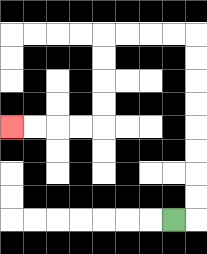{'start': '[7, 9]', 'end': '[0, 5]', 'path_directions': 'R,U,U,U,U,U,U,U,U,L,L,L,L,D,D,D,D,L,L,L,L', 'path_coordinates': '[[7, 9], [8, 9], [8, 8], [8, 7], [8, 6], [8, 5], [8, 4], [8, 3], [8, 2], [8, 1], [7, 1], [6, 1], [5, 1], [4, 1], [4, 2], [4, 3], [4, 4], [4, 5], [3, 5], [2, 5], [1, 5], [0, 5]]'}